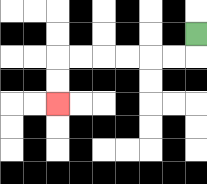{'start': '[8, 1]', 'end': '[2, 4]', 'path_directions': 'D,L,L,L,L,L,L,D,D', 'path_coordinates': '[[8, 1], [8, 2], [7, 2], [6, 2], [5, 2], [4, 2], [3, 2], [2, 2], [2, 3], [2, 4]]'}